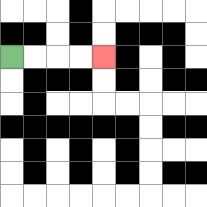{'start': '[0, 2]', 'end': '[4, 2]', 'path_directions': 'R,R,R,R', 'path_coordinates': '[[0, 2], [1, 2], [2, 2], [3, 2], [4, 2]]'}